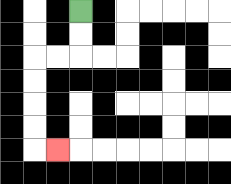{'start': '[3, 0]', 'end': '[2, 6]', 'path_directions': 'D,D,L,L,D,D,D,D,R', 'path_coordinates': '[[3, 0], [3, 1], [3, 2], [2, 2], [1, 2], [1, 3], [1, 4], [1, 5], [1, 6], [2, 6]]'}